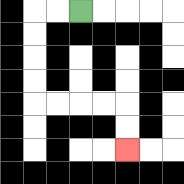{'start': '[3, 0]', 'end': '[5, 6]', 'path_directions': 'L,L,D,D,D,D,R,R,R,R,D,D', 'path_coordinates': '[[3, 0], [2, 0], [1, 0], [1, 1], [1, 2], [1, 3], [1, 4], [2, 4], [3, 4], [4, 4], [5, 4], [5, 5], [5, 6]]'}